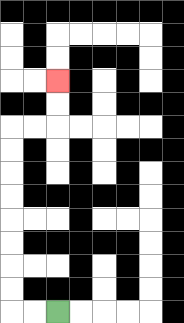{'start': '[2, 13]', 'end': '[2, 3]', 'path_directions': 'L,L,U,U,U,U,U,U,U,U,R,R,U,U', 'path_coordinates': '[[2, 13], [1, 13], [0, 13], [0, 12], [0, 11], [0, 10], [0, 9], [0, 8], [0, 7], [0, 6], [0, 5], [1, 5], [2, 5], [2, 4], [2, 3]]'}